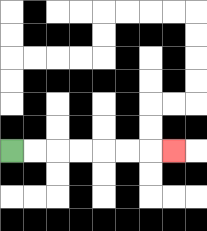{'start': '[0, 6]', 'end': '[7, 6]', 'path_directions': 'R,R,R,R,R,R,R', 'path_coordinates': '[[0, 6], [1, 6], [2, 6], [3, 6], [4, 6], [5, 6], [6, 6], [7, 6]]'}